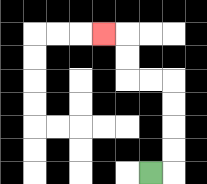{'start': '[6, 7]', 'end': '[4, 1]', 'path_directions': 'R,U,U,U,U,L,L,U,U,L', 'path_coordinates': '[[6, 7], [7, 7], [7, 6], [7, 5], [7, 4], [7, 3], [6, 3], [5, 3], [5, 2], [5, 1], [4, 1]]'}